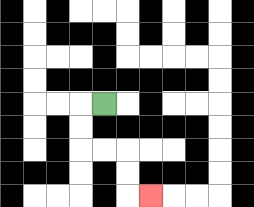{'start': '[4, 4]', 'end': '[6, 8]', 'path_directions': 'L,D,D,R,R,D,D,R', 'path_coordinates': '[[4, 4], [3, 4], [3, 5], [3, 6], [4, 6], [5, 6], [5, 7], [5, 8], [6, 8]]'}